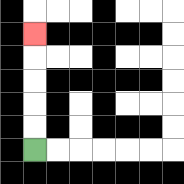{'start': '[1, 6]', 'end': '[1, 1]', 'path_directions': 'U,U,U,U,U', 'path_coordinates': '[[1, 6], [1, 5], [1, 4], [1, 3], [1, 2], [1, 1]]'}